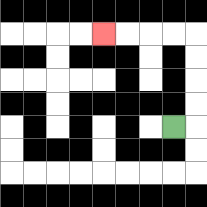{'start': '[7, 5]', 'end': '[4, 1]', 'path_directions': 'R,U,U,U,U,L,L,L,L', 'path_coordinates': '[[7, 5], [8, 5], [8, 4], [8, 3], [8, 2], [8, 1], [7, 1], [6, 1], [5, 1], [4, 1]]'}